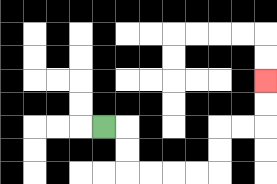{'start': '[4, 5]', 'end': '[11, 3]', 'path_directions': 'R,D,D,R,R,R,R,U,U,R,R,U,U', 'path_coordinates': '[[4, 5], [5, 5], [5, 6], [5, 7], [6, 7], [7, 7], [8, 7], [9, 7], [9, 6], [9, 5], [10, 5], [11, 5], [11, 4], [11, 3]]'}